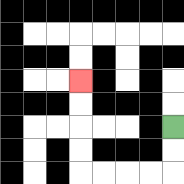{'start': '[7, 5]', 'end': '[3, 3]', 'path_directions': 'D,D,L,L,L,L,U,U,U,U', 'path_coordinates': '[[7, 5], [7, 6], [7, 7], [6, 7], [5, 7], [4, 7], [3, 7], [3, 6], [3, 5], [3, 4], [3, 3]]'}